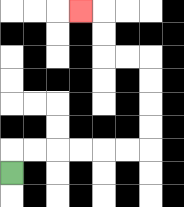{'start': '[0, 7]', 'end': '[3, 0]', 'path_directions': 'U,R,R,R,R,R,R,U,U,U,U,L,L,U,U,L', 'path_coordinates': '[[0, 7], [0, 6], [1, 6], [2, 6], [3, 6], [4, 6], [5, 6], [6, 6], [6, 5], [6, 4], [6, 3], [6, 2], [5, 2], [4, 2], [4, 1], [4, 0], [3, 0]]'}